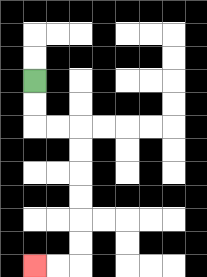{'start': '[1, 3]', 'end': '[1, 11]', 'path_directions': 'D,D,R,R,D,D,D,D,D,D,L,L', 'path_coordinates': '[[1, 3], [1, 4], [1, 5], [2, 5], [3, 5], [3, 6], [3, 7], [3, 8], [3, 9], [3, 10], [3, 11], [2, 11], [1, 11]]'}